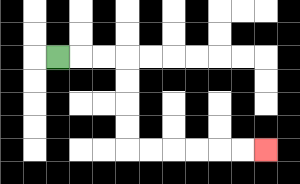{'start': '[2, 2]', 'end': '[11, 6]', 'path_directions': 'R,R,R,D,D,D,D,R,R,R,R,R,R', 'path_coordinates': '[[2, 2], [3, 2], [4, 2], [5, 2], [5, 3], [5, 4], [5, 5], [5, 6], [6, 6], [7, 6], [8, 6], [9, 6], [10, 6], [11, 6]]'}